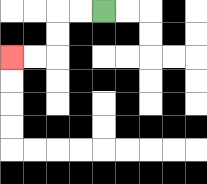{'start': '[4, 0]', 'end': '[0, 2]', 'path_directions': 'L,L,D,D,L,L', 'path_coordinates': '[[4, 0], [3, 0], [2, 0], [2, 1], [2, 2], [1, 2], [0, 2]]'}